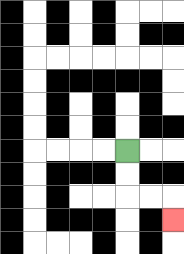{'start': '[5, 6]', 'end': '[7, 9]', 'path_directions': 'D,D,R,R,D', 'path_coordinates': '[[5, 6], [5, 7], [5, 8], [6, 8], [7, 8], [7, 9]]'}